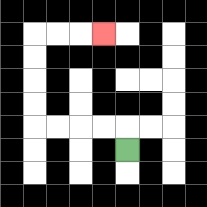{'start': '[5, 6]', 'end': '[4, 1]', 'path_directions': 'U,L,L,L,L,U,U,U,U,R,R,R', 'path_coordinates': '[[5, 6], [5, 5], [4, 5], [3, 5], [2, 5], [1, 5], [1, 4], [1, 3], [1, 2], [1, 1], [2, 1], [3, 1], [4, 1]]'}